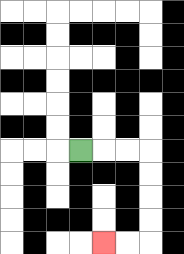{'start': '[3, 6]', 'end': '[4, 10]', 'path_directions': 'R,R,R,D,D,D,D,L,L', 'path_coordinates': '[[3, 6], [4, 6], [5, 6], [6, 6], [6, 7], [6, 8], [6, 9], [6, 10], [5, 10], [4, 10]]'}